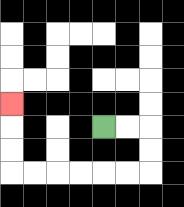{'start': '[4, 5]', 'end': '[0, 4]', 'path_directions': 'R,R,D,D,L,L,L,L,L,L,U,U,U', 'path_coordinates': '[[4, 5], [5, 5], [6, 5], [6, 6], [6, 7], [5, 7], [4, 7], [3, 7], [2, 7], [1, 7], [0, 7], [0, 6], [0, 5], [0, 4]]'}